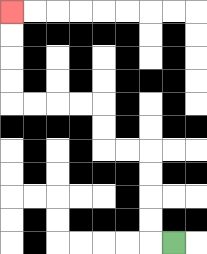{'start': '[7, 10]', 'end': '[0, 0]', 'path_directions': 'L,U,U,U,U,L,L,U,U,L,L,L,L,U,U,U,U', 'path_coordinates': '[[7, 10], [6, 10], [6, 9], [6, 8], [6, 7], [6, 6], [5, 6], [4, 6], [4, 5], [4, 4], [3, 4], [2, 4], [1, 4], [0, 4], [0, 3], [0, 2], [0, 1], [0, 0]]'}